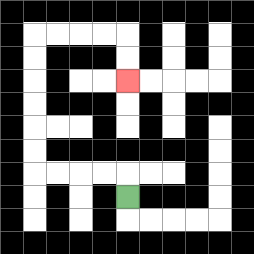{'start': '[5, 8]', 'end': '[5, 3]', 'path_directions': 'U,L,L,L,L,U,U,U,U,U,U,R,R,R,R,D,D', 'path_coordinates': '[[5, 8], [5, 7], [4, 7], [3, 7], [2, 7], [1, 7], [1, 6], [1, 5], [1, 4], [1, 3], [1, 2], [1, 1], [2, 1], [3, 1], [4, 1], [5, 1], [5, 2], [5, 3]]'}